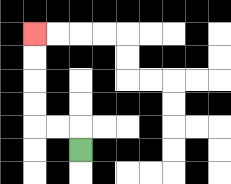{'start': '[3, 6]', 'end': '[1, 1]', 'path_directions': 'U,L,L,U,U,U,U', 'path_coordinates': '[[3, 6], [3, 5], [2, 5], [1, 5], [1, 4], [1, 3], [1, 2], [1, 1]]'}